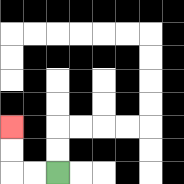{'start': '[2, 7]', 'end': '[0, 5]', 'path_directions': 'L,L,U,U', 'path_coordinates': '[[2, 7], [1, 7], [0, 7], [0, 6], [0, 5]]'}